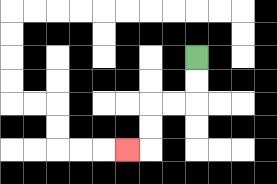{'start': '[8, 2]', 'end': '[5, 6]', 'path_directions': 'D,D,L,L,D,D,L', 'path_coordinates': '[[8, 2], [8, 3], [8, 4], [7, 4], [6, 4], [6, 5], [6, 6], [5, 6]]'}